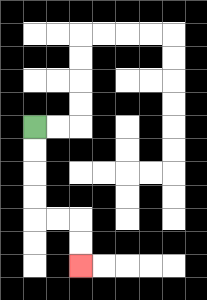{'start': '[1, 5]', 'end': '[3, 11]', 'path_directions': 'D,D,D,D,R,R,D,D', 'path_coordinates': '[[1, 5], [1, 6], [1, 7], [1, 8], [1, 9], [2, 9], [3, 9], [3, 10], [3, 11]]'}